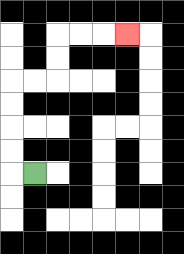{'start': '[1, 7]', 'end': '[5, 1]', 'path_directions': 'L,U,U,U,U,R,R,U,U,R,R,R', 'path_coordinates': '[[1, 7], [0, 7], [0, 6], [0, 5], [0, 4], [0, 3], [1, 3], [2, 3], [2, 2], [2, 1], [3, 1], [4, 1], [5, 1]]'}